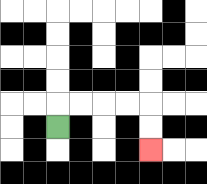{'start': '[2, 5]', 'end': '[6, 6]', 'path_directions': 'U,R,R,R,R,D,D', 'path_coordinates': '[[2, 5], [2, 4], [3, 4], [4, 4], [5, 4], [6, 4], [6, 5], [6, 6]]'}